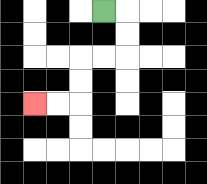{'start': '[4, 0]', 'end': '[1, 4]', 'path_directions': 'R,D,D,L,L,D,D,L,L', 'path_coordinates': '[[4, 0], [5, 0], [5, 1], [5, 2], [4, 2], [3, 2], [3, 3], [3, 4], [2, 4], [1, 4]]'}